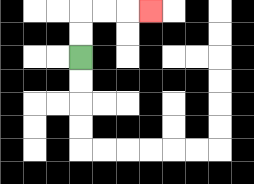{'start': '[3, 2]', 'end': '[6, 0]', 'path_directions': 'U,U,R,R,R', 'path_coordinates': '[[3, 2], [3, 1], [3, 0], [4, 0], [5, 0], [6, 0]]'}